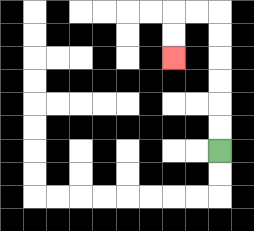{'start': '[9, 6]', 'end': '[7, 2]', 'path_directions': 'U,U,U,U,U,U,L,L,D,D', 'path_coordinates': '[[9, 6], [9, 5], [9, 4], [9, 3], [9, 2], [9, 1], [9, 0], [8, 0], [7, 0], [7, 1], [7, 2]]'}